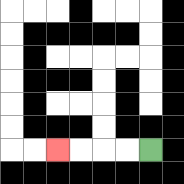{'start': '[6, 6]', 'end': '[2, 6]', 'path_directions': 'L,L,L,L', 'path_coordinates': '[[6, 6], [5, 6], [4, 6], [3, 6], [2, 6]]'}